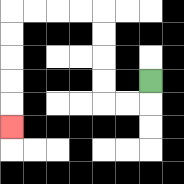{'start': '[6, 3]', 'end': '[0, 5]', 'path_directions': 'D,L,L,U,U,U,U,L,L,L,L,D,D,D,D,D', 'path_coordinates': '[[6, 3], [6, 4], [5, 4], [4, 4], [4, 3], [4, 2], [4, 1], [4, 0], [3, 0], [2, 0], [1, 0], [0, 0], [0, 1], [0, 2], [0, 3], [0, 4], [0, 5]]'}